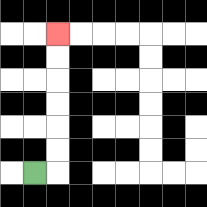{'start': '[1, 7]', 'end': '[2, 1]', 'path_directions': 'R,U,U,U,U,U,U', 'path_coordinates': '[[1, 7], [2, 7], [2, 6], [2, 5], [2, 4], [2, 3], [2, 2], [2, 1]]'}